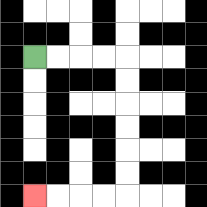{'start': '[1, 2]', 'end': '[1, 8]', 'path_directions': 'R,R,R,R,D,D,D,D,D,D,L,L,L,L', 'path_coordinates': '[[1, 2], [2, 2], [3, 2], [4, 2], [5, 2], [5, 3], [5, 4], [5, 5], [5, 6], [5, 7], [5, 8], [4, 8], [3, 8], [2, 8], [1, 8]]'}